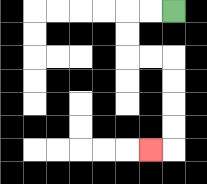{'start': '[7, 0]', 'end': '[6, 6]', 'path_directions': 'L,L,D,D,R,R,D,D,D,D,L', 'path_coordinates': '[[7, 0], [6, 0], [5, 0], [5, 1], [5, 2], [6, 2], [7, 2], [7, 3], [7, 4], [7, 5], [7, 6], [6, 6]]'}